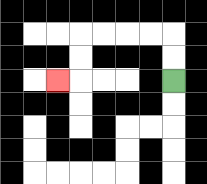{'start': '[7, 3]', 'end': '[2, 3]', 'path_directions': 'U,U,L,L,L,L,D,D,L', 'path_coordinates': '[[7, 3], [7, 2], [7, 1], [6, 1], [5, 1], [4, 1], [3, 1], [3, 2], [3, 3], [2, 3]]'}